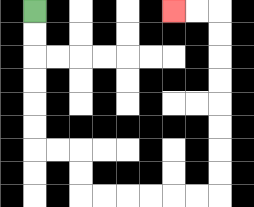{'start': '[1, 0]', 'end': '[7, 0]', 'path_directions': 'D,D,D,D,D,D,R,R,D,D,R,R,R,R,R,R,U,U,U,U,U,U,U,U,L,L', 'path_coordinates': '[[1, 0], [1, 1], [1, 2], [1, 3], [1, 4], [1, 5], [1, 6], [2, 6], [3, 6], [3, 7], [3, 8], [4, 8], [5, 8], [6, 8], [7, 8], [8, 8], [9, 8], [9, 7], [9, 6], [9, 5], [9, 4], [9, 3], [9, 2], [9, 1], [9, 0], [8, 0], [7, 0]]'}